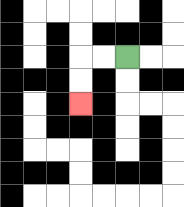{'start': '[5, 2]', 'end': '[3, 4]', 'path_directions': 'L,L,D,D', 'path_coordinates': '[[5, 2], [4, 2], [3, 2], [3, 3], [3, 4]]'}